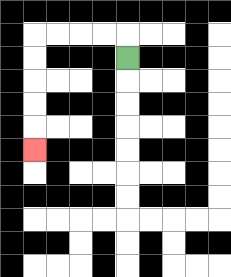{'start': '[5, 2]', 'end': '[1, 6]', 'path_directions': 'U,L,L,L,L,D,D,D,D,D', 'path_coordinates': '[[5, 2], [5, 1], [4, 1], [3, 1], [2, 1], [1, 1], [1, 2], [1, 3], [1, 4], [1, 5], [1, 6]]'}